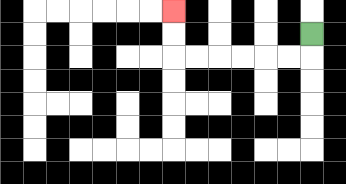{'start': '[13, 1]', 'end': '[7, 0]', 'path_directions': 'D,L,L,L,L,L,L,U,U', 'path_coordinates': '[[13, 1], [13, 2], [12, 2], [11, 2], [10, 2], [9, 2], [8, 2], [7, 2], [7, 1], [7, 0]]'}